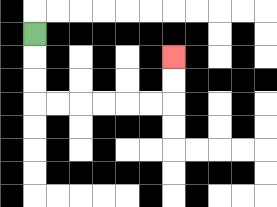{'start': '[1, 1]', 'end': '[7, 2]', 'path_directions': 'D,D,D,R,R,R,R,R,R,U,U', 'path_coordinates': '[[1, 1], [1, 2], [1, 3], [1, 4], [2, 4], [3, 4], [4, 4], [5, 4], [6, 4], [7, 4], [7, 3], [7, 2]]'}